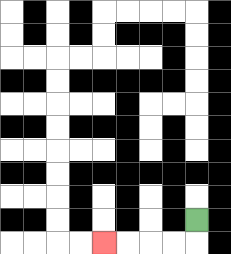{'start': '[8, 9]', 'end': '[4, 10]', 'path_directions': 'D,L,L,L,L', 'path_coordinates': '[[8, 9], [8, 10], [7, 10], [6, 10], [5, 10], [4, 10]]'}